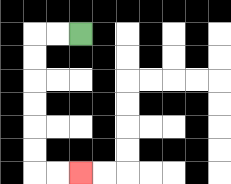{'start': '[3, 1]', 'end': '[3, 7]', 'path_directions': 'L,L,D,D,D,D,D,D,R,R', 'path_coordinates': '[[3, 1], [2, 1], [1, 1], [1, 2], [1, 3], [1, 4], [1, 5], [1, 6], [1, 7], [2, 7], [3, 7]]'}